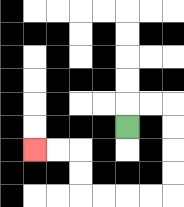{'start': '[5, 5]', 'end': '[1, 6]', 'path_directions': 'U,R,R,D,D,D,D,L,L,L,L,U,U,L,L', 'path_coordinates': '[[5, 5], [5, 4], [6, 4], [7, 4], [7, 5], [7, 6], [7, 7], [7, 8], [6, 8], [5, 8], [4, 8], [3, 8], [3, 7], [3, 6], [2, 6], [1, 6]]'}